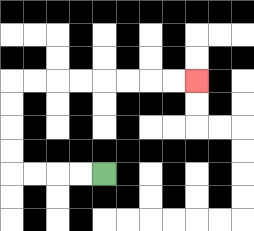{'start': '[4, 7]', 'end': '[8, 3]', 'path_directions': 'L,L,L,L,U,U,U,U,R,R,R,R,R,R,R,R', 'path_coordinates': '[[4, 7], [3, 7], [2, 7], [1, 7], [0, 7], [0, 6], [0, 5], [0, 4], [0, 3], [1, 3], [2, 3], [3, 3], [4, 3], [5, 3], [6, 3], [7, 3], [8, 3]]'}